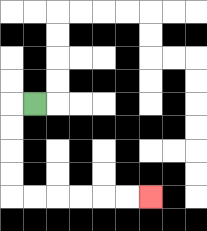{'start': '[1, 4]', 'end': '[6, 8]', 'path_directions': 'L,D,D,D,D,R,R,R,R,R,R', 'path_coordinates': '[[1, 4], [0, 4], [0, 5], [0, 6], [0, 7], [0, 8], [1, 8], [2, 8], [3, 8], [4, 8], [5, 8], [6, 8]]'}